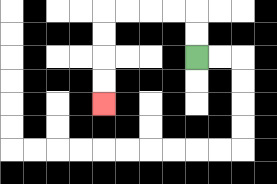{'start': '[8, 2]', 'end': '[4, 4]', 'path_directions': 'U,U,L,L,L,L,D,D,D,D', 'path_coordinates': '[[8, 2], [8, 1], [8, 0], [7, 0], [6, 0], [5, 0], [4, 0], [4, 1], [4, 2], [4, 3], [4, 4]]'}